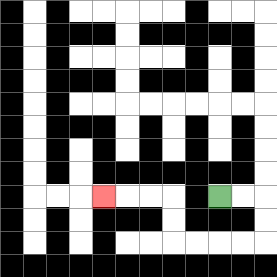{'start': '[9, 8]', 'end': '[4, 8]', 'path_directions': 'R,R,D,D,L,L,L,L,U,U,L,L,L', 'path_coordinates': '[[9, 8], [10, 8], [11, 8], [11, 9], [11, 10], [10, 10], [9, 10], [8, 10], [7, 10], [7, 9], [7, 8], [6, 8], [5, 8], [4, 8]]'}